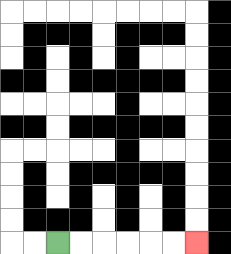{'start': '[2, 10]', 'end': '[8, 10]', 'path_directions': 'R,R,R,R,R,R', 'path_coordinates': '[[2, 10], [3, 10], [4, 10], [5, 10], [6, 10], [7, 10], [8, 10]]'}